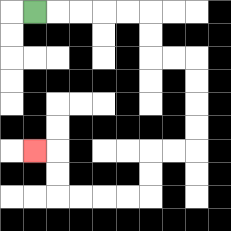{'start': '[1, 0]', 'end': '[1, 6]', 'path_directions': 'R,R,R,R,R,D,D,R,R,D,D,D,D,L,L,D,D,L,L,L,L,U,U,L', 'path_coordinates': '[[1, 0], [2, 0], [3, 0], [4, 0], [5, 0], [6, 0], [6, 1], [6, 2], [7, 2], [8, 2], [8, 3], [8, 4], [8, 5], [8, 6], [7, 6], [6, 6], [6, 7], [6, 8], [5, 8], [4, 8], [3, 8], [2, 8], [2, 7], [2, 6], [1, 6]]'}